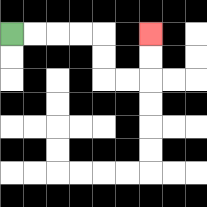{'start': '[0, 1]', 'end': '[6, 1]', 'path_directions': 'R,R,R,R,D,D,R,R,U,U', 'path_coordinates': '[[0, 1], [1, 1], [2, 1], [3, 1], [4, 1], [4, 2], [4, 3], [5, 3], [6, 3], [6, 2], [6, 1]]'}